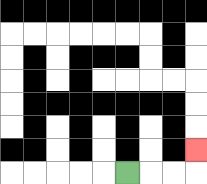{'start': '[5, 7]', 'end': '[8, 6]', 'path_directions': 'R,R,R,U', 'path_coordinates': '[[5, 7], [6, 7], [7, 7], [8, 7], [8, 6]]'}